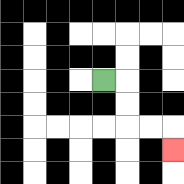{'start': '[4, 3]', 'end': '[7, 6]', 'path_directions': 'R,D,D,R,R,D', 'path_coordinates': '[[4, 3], [5, 3], [5, 4], [5, 5], [6, 5], [7, 5], [7, 6]]'}